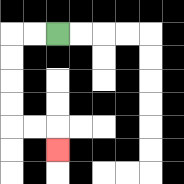{'start': '[2, 1]', 'end': '[2, 6]', 'path_directions': 'L,L,D,D,D,D,R,R,D', 'path_coordinates': '[[2, 1], [1, 1], [0, 1], [0, 2], [0, 3], [0, 4], [0, 5], [1, 5], [2, 5], [2, 6]]'}